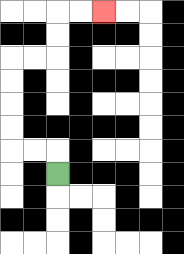{'start': '[2, 7]', 'end': '[4, 0]', 'path_directions': 'U,L,L,U,U,U,U,R,R,U,U,R,R', 'path_coordinates': '[[2, 7], [2, 6], [1, 6], [0, 6], [0, 5], [0, 4], [0, 3], [0, 2], [1, 2], [2, 2], [2, 1], [2, 0], [3, 0], [4, 0]]'}